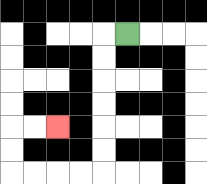{'start': '[5, 1]', 'end': '[2, 5]', 'path_directions': 'L,D,D,D,D,D,D,L,L,L,L,U,U,R,R', 'path_coordinates': '[[5, 1], [4, 1], [4, 2], [4, 3], [4, 4], [4, 5], [4, 6], [4, 7], [3, 7], [2, 7], [1, 7], [0, 7], [0, 6], [0, 5], [1, 5], [2, 5]]'}